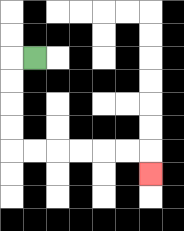{'start': '[1, 2]', 'end': '[6, 7]', 'path_directions': 'L,D,D,D,D,R,R,R,R,R,R,D', 'path_coordinates': '[[1, 2], [0, 2], [0, 3], [0, 4], [0, 5], [0, 6], [1, 6], [2, 6], [3, 6], [4, 6], [5, 6], [6, 6], [6, 7]]'}